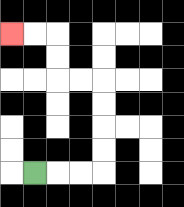{'start': '[1, 7]', 'end': '[0, 1]', 'path_directions': 'R,R,R,U,U,U,U,L,L,U,U,L,L', 'path_coordinates': '[[1, 7], [2, 7], [3, 7], [4, 7], [4, 6], [4, 5], [4, 4], [4, 3], [3, 3], [2, 3], [2, 2], [2, 1], [1, 1], [0, 1]]'}